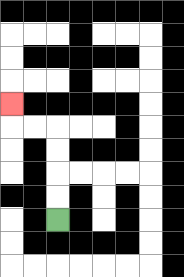{'start': '[2, 9]', 'end': '[0, 4]', 'path_directions': 'U,U,U,U,L,L,U', 'path_coordinates': '[[2, 9], [2, 8], [2, 7], [2, 6], [2, 5], [1, 5], [0, 5], [0, 4]]'}